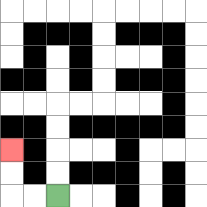{'start': '[2, 8]', 'end': '[0, 6]', 'path_directions': 'L,L,U,U', 'path_coordinates': '[[2, 8], [1, 8], [0, 8], [0, 7], [0, 6]]'}